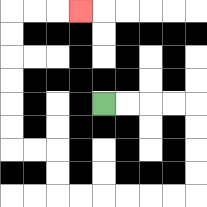{'start': '[4, 4]', 'end': '[3, 0]', 'path_directions': 'R,R,R,R,D,D,D,D,L,L,L,L,L,L,U,U,L,L,U,U,U,U,U,U,R,R,R', 'path_coordinates': '[[4, 4], [5, 4], [6, 4], [7, 4], [8, 4], [8, 5], [8, 6], [8, 7], [8, 8], [7, 8], [6, 8], [5, 8], [4, 8], [3, 8], [2, 8], [2, 7], [2, 6], [1, 6], [0, 6], [0, 5], [0, 4], [0, 3], [0, 2], [0, 1], [0, 0], [1, 0], [2, 0], [3, 0]]'}